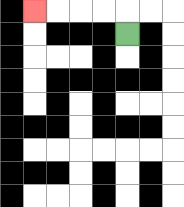{'start': '[5, 1]', 'end': '[1, 0]', 'path_directions': 'U,L,L,L,L', 'path_coordinates': '[[5, 1], [5, 0], [4, 0], [3, 0], [2, 0], [1, 0]]'}